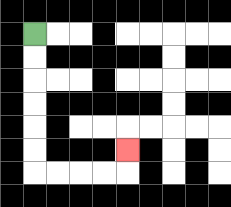{'start': '[1, 1]', 'end': '[5, 6]', 'path_directions': 'D,D,D,D,D,D,R,R,R,R,U', 'path_coordinates': '[[1, 1], [1, 2], [1, 3], [1, 4], [1, 5], [1, 6], [1, 7], [2, 7], [3, 7], [4, 7], [5, 7], [5, 6]]'}